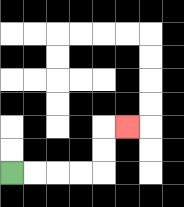{'start': '[0, 7]', 'end': '[5, 5]', 'path_directions': 'R,R,R,R,U,U,R', 'path_coordinates': '[[0, 7], [1, 7], [2, 7], [3, 7], [4, 7], [4, 6], [4, 5], [5, 5]]'}